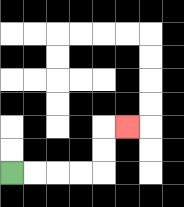{'start': '[0, 7]', 'end': '[5, 5]', 'path_directions': 'R,R,R,R,U,U,R', 'path_coordinates': '[[0, 7], [1, 7], [2, 7], [3, 7], [4, 7], [4, 6], [4, 5], [5, 5]]'}